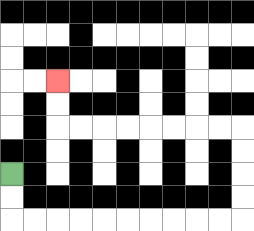{'start': '[0, 7]', 'end': '[2, 3]', 'path_directions': 'D,D,R,R,R,R,R,R,R,R,R,R,U,U,U,U,L,L,L,L,L,L,L,L,U,U', 'path_coordinates': '[[0, 7], [0, 8], [0, 9], [1, 9], [2, 9], [3, 9], [4, 9], [5, 9], [6, 9], [7, 9], [8, 9], [9, 9], [10, 9], [10, 8], [10, 7], [10, 6], [10, 5], [9, 5], [8, 5], [7, 5], [6, 5], [5, 5], [4, 5], [3, 5], [2, 5], [2, 4], [2, 3]]'}